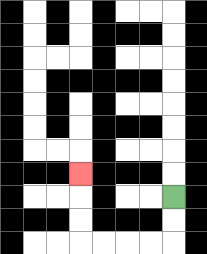{'start': '[7, 8]', 'end': '[3, 7]', 'path_directions': 'D,D,L,L,L,L,U,U,U', 'path_coordinates': '[[7, 8], [7, 9], [7, 10], [6, 10], [5, 10], [4, 10], [3, 10], [3, 9], [3, 8], [3, 7]]'}